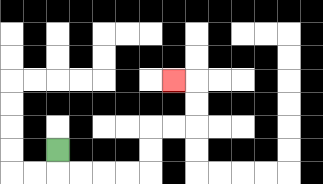{'start': '[2, 6]', 'end': '[7, 3]', 'path_directions': 'D,R,R,R,R,U,U,R,R,U,U,L', 'path_coordinates': '[[2, 6], [2, 7], [3, 7], [4, 7], [5, 7], [6, 7], [6, 6], [6, 5], [7, 5], [8, 5], [8, 4], [8, 3], [7, 3]]'}